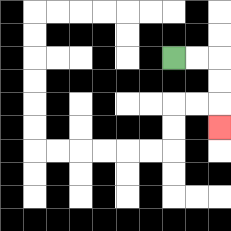{'start': '[7, 2]', 'end': '[9, 5]', 'path_directions': 'R,R,D,D,D', 'path_coordinates': '[[7, 2], [8, 2], [9, 2], [9, 3], [9, 4], [9, 5]]'}